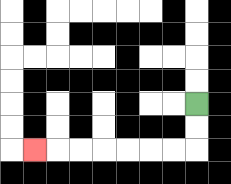{'start': '[8, 4]', 'end': '[1, 6]', 'path_directions': 'D,D,L,L,L,L,L,L,L', 'path_coordinates': '[[8, 4], [8, 5], [8, 6], [7, 6], [6, 6], [5, 6], [4, 6], [3, 6], [2, 6], [1, 6]]'}